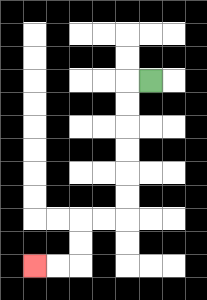{'start': '[6, 3]', 'end': '[1, 11]', 'path_directions': 'L,D,D,D,D,D,D,L,L,D,D,L,L', 'path_coordinates': '[[6, 3], [5, 3], [5, 4], [5, 5], [5, 6], [5, 7], [5, 8], [5, 9], [4, 9], [3, 9], [3, 10], [3, 11], [2, 11], [1, 11]]'}